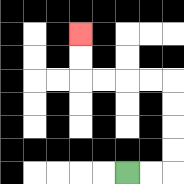{'start': '[5, 7]', 'end': '[3, 1]', 'path_directions': 'R,R,U,U,U,U,L,L,L,L,U,U', 'path_coordinates': '[[5, 7], [6, 7], [7, 7], [7, 6], [7, 5], [7, 4], [7, 3], [6, 3], [5, 3], [4, 3], [3, 3], [3, 2], [3, 1]]'}